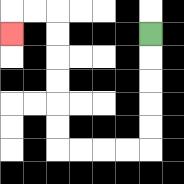{'start': '[6, 1]', 'end': '[0, 1]', 'path_directions': 'D,D,D,D,D,L,L,L,L,U,U,U,U,U,U,L,L,D', 'path_coordinates': '[[6, 1], [6, 2], [6, 3], [6, 4], [6, 5], [6, 6], [5, 6], [4, 6], [3, 6], [2, 6], [2, 5], [2, 4], [2, 3], [2, 2], [2, 1], [2, 0], [1, 0], [0, 0], [0, 1]]'}